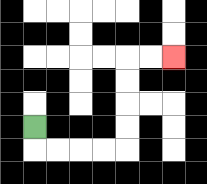{'start': '[1, 5]', 'end': '[7, 2]', 'path_directions': 'D,R,R,R,R,U,U,U,U,R,R', 'path_coordinates': '[[1, 5], [1, 6], [2, 6], [3, 6], [4, 6], [5, 6], [5, 5], [5, 4], [5, 3], [5, 2], [6, 2], [7, 2]]'}